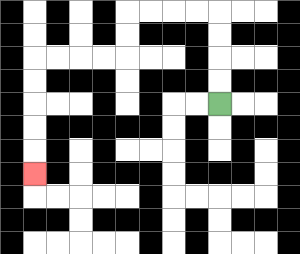{'start': '[9, 4]', 'end': '[1, 7]', 'path_directions': 'U,U,U,U,L,L,L,L,D,D,L,L,L,L,D,D,D,D,D', 'path_coordinates': '[[9, 4], [9, 3], [9, 2], [9, 1], [9, 0], [8, 0], [7, 0], [6, 0], [5, 0], [5, 1], [5, 2], [4, 2], [3, 2], [2, 2], [1, 2], [1, 3], [1, 4], [1, 5], [1, 6], [1, 7]]'}